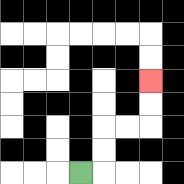{'start': '[3, 7]', 'end': '[6, 3]', 'path_directions': 'R,U,U,R,R,U,U', 'path_coordinates': '[[3, 7], [4, 7], [4, 6], [4, 5], [5, 5], [6, 5], [6, 4], [6, 3]]'}